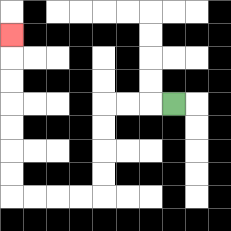{'start': '[7, 4]', 'end': '[0, 1]', 'path_directions': 'L,L,L,D,D,D,D,L,L,L,L,U,U,U,U,U,U,U', 'path_coordinates': '[[7, 4], [6, 4], [5, 4], [4, 4], [4, 5], [4, 6], [4, 7], [4, 8], [3, 8], [2, 8], [1, 8], [0, 8], [0, 7], [0, 6], [0, 5], [0, 4], [0, 3], [0, 2], [0, 1]]'}